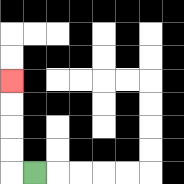{'start': '[1, 7]', 'end': '[0, 3]', 'path_directions': 'L,U,U,U,U', 'path_coordinates': '[[1, 7], [0, 7], [0, 6], [0, 5], [0, 4], [0, 3]]'}